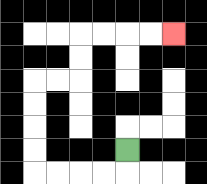{'start': '[5, 6]', 'end': '[7, 1]', 'path_directions': 'D,L,L,L,L,U,U,U,U,R,R,U,U,R,R,R,R', 'path_coordinates': '[[5, 6], [5, 7], [4, 7], [3, 7], [2, 7], [1, 7], [1, 6], [1, 5], [1, 4], [1, 3], [2, 3], [3, 3], [3, 2], [3, 1], [4, 1], [5, 1], [6, 1], [7, 1]]'}